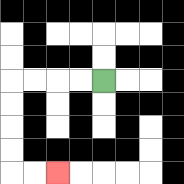{'start': '[4, 3]', 'end': '[2, 7]', 'path_directions': 'L,L,L,L,D,D,D,D,R,R', 'path_coordinates': '[[4, 3], [3, 3], [2, 3], [1, 3], [0, 3], [0, 4], [0, 5], [0, 6], [0, 7], [1, 7], [2, 7]]'}